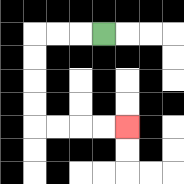{'start': '[4, 1]', 'end': '[5, 5]', 'path_directions': 'L,L,L,D,D,D,D,R,R,R,R', 'path_coordinates': '[[4, 1], [3, 1], [2, 1], [1, 1], [1, 2], [1, 3], [1, 4], [1, 5], [2, 5], [3, 5], [4, 5], [5, 5]]'}